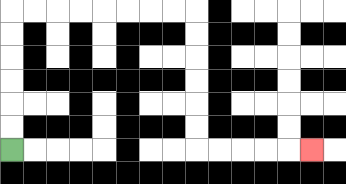{'start': '[0, 6]', 'end': '[13, 6]', 'path_directions': 'U,U,U,U,U,U,R,R,R,R,R,R,R,R,D,D,D,D,D,D,R,R,R,R,R', 'path_coordinates': '[[0, 6], [0, 5], [0, 4], [0, 3], [0, 2], [0, 1], [0, 0], [1, 0], [2, 0], [3, 0], [4, 0], [5, 0], [6, 0], [7, 0], [8, 0], [8, 1], [8, 2], [8, 3], [8, 4], [8, 5], [8, 6], [9, 6], [10, 6], [11, 6], [12, 6], [13, 6]]'}